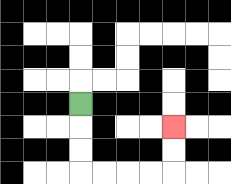{'start': '[3, 4]', 'end': '[7, 5]', 'path_directions': 'D,D,D,R,R,R,R,U,U', 'path_coordinates': '[[3, 4], [3, 5], [3, 6], [3, 7], [4, 7], [5, 7], [6, 7], [7, 7], [7, 6], [7, 5]]'}